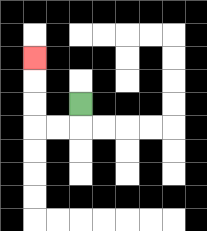{'start': '[3, 4]', 'end': '[1, 2]', 'path_directions': 'D,L,L,U,U,U', 'path_coordinates': '[[3, 4], [3, 5], [2, 5], [1, 5], [1, 4], [1, 3], [1, 2]]'}